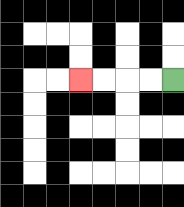{'start': '[7, 3]', 'end': '[3, 3]', 'path_directions': 'L,L,L,L', 'path_coordinates': '[[7, 3], [6, 3], [5, 3], [4, 3], [3, 3]]'}